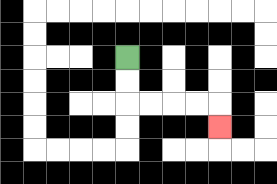{'start': '[5, 2]', 'end': '[9, 5]', 'path_directions': 'D,D,R,R,R,R,D', 'path_coordinates': '[[5, 2], [5, 3], [5, 4], [6, 4], [7, 4], [8, 4], [9, 4], [9, 5]]'}